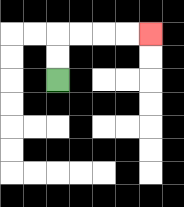{'start': '[2, 3]', 'end': '[6, 1]', 'path_directions': 'U,U,R,R,R,R', 'path_coordinates': '[[2, 3], [2, 2], [2, 1], [3, 1], [4, 1], [5, 1], [6, 1]]'}